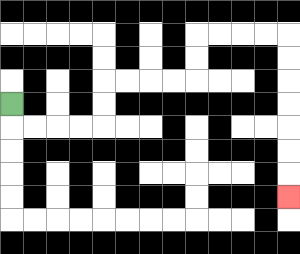{'start': '[0, 4]', 'end': '[12, 8]', 'path_directions': 'D,R,R,R,R,U,U,R,R,R,R,U,U,R,R,R,R,D,D,D,D,D,D,D', 'path_coordinates': '[[0, 4], [0, 5], [1, 5], [2, 5], [3, 5], [4, 5], [4, 4], [4, 3], [5, 3], [6, 3], [7, 3], [8, 3], [8, 2], [8, 1], [9, 1], [10, 1], [11, 1], [12, 1], [12, 2], [12, 3], [12, 4], [12, 5], [12, 6], [12, 7], [12, 8]]'}